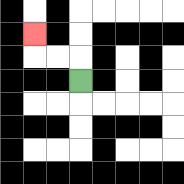{'start': '[3, 3]', 'end': '[1, 1]', 'path_directions': 'U,L,L,U', 'path_coordinates': '[[3, 3], [3, 2], [2, 2], [1, 2], [1, 1]]'}